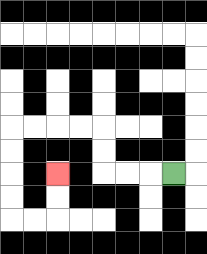{'start': '[7, 7]', 'end': '[2, 7]', 'path_directions': 'L,L,L,U,U,L,L,L,L,D,D,D,D,R,R,U,U', 'path_coordinates': '[[7, 7], [6, 7], [5, 7], [4, 7], [4, 6], [4, 5], [3, 5], [2, 5], [1, 5], [0, 5], [0, 6], [0, 7], [0, 8], [0, 9], [1, 9], [2, 9], [2, 8], [2, 7]]'}